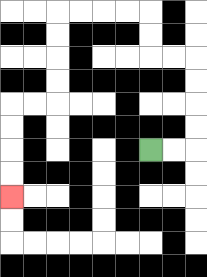{'start': '[6, 6]', 'end': '[0, 8]', 'path_directions': 'R,R,U,U,U,U,L,L,U,U,L,L,L,L,D,D,D,D,L,L,D,D,D,D', 'path_coordinates': '[[6, 6], [7, 6], [8, 6], [8, 5], [8, 4], [8, 3], [8, 2], [7, 2], [6, 2], [6, 1], [6, 0], [5, 0], [4, 0], [3, 0], [2, 0], [2, 1], [2, 2], [2, 3], [2, 4], [1, 4], [0, 4], [0, 5], [0, 6], [0, 7], [0, 8]]'}